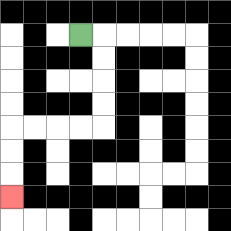{'start': '[3, 1]', 'end': '[0, 8]', 'path_directions': 'R,D,D,D,D,L,L,L,L,D,D,D', 'path_coordinates': '[[3, 1], [4, 1], [4, 2], [4, 3], [4, 4], [4, 5], [3, 5], [2, 5], [1, 5], [0, 5], [0, 6], [0, 7], [0, 8]]'}